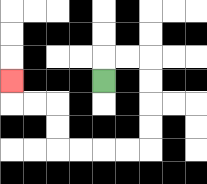{'start': '[4, 3]', 'end': '[0, 3]', 'path_directions': 'U,R,R,D,D,D,D,L,L,L,L,U,U,L,L,U', 'path_coordinates': '[[4, 3], [4, 2], [5, 2], [6, 2], [6, 3], [6, 4], [6, 5], [6, 6], [5, 6], [4, 6], [3, 6], [2, 6], [2, 5], [2, 4], [1, 4], [0, 4], [0, 3]]'}